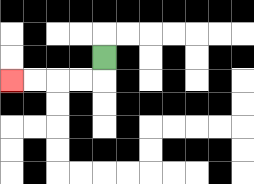{'start': '[4, 2]', 'end': '[0, 3]', 'path_directions': 'D,L,L,L,L', 'path_coordinates': '[[4, 2], [4, 3], [3, 3], [2, 3], [1, 3], [0, 3]]'}